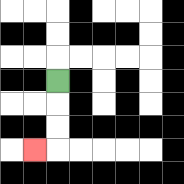{'start': '[2, 3]', 'end': '[1, 6]', 'path_directions': 'D,D,D,L', 'path_coordinates': '[[2, 3], [2, 4], [2, 5], [2, 6], [1, 6]]'}